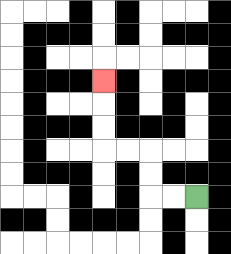{'start': '[8, 8]', 'end': '[4, 3]', 'path_directions': 'L,L,U,U,L,L,U,U,U', 'path_coordinates': '[[8, 8], [7, 8], [6, 8], [6, 7], [6, 6], [5, 6], [4, 6], [4, 5], [4, 4], [4, 3]]'}